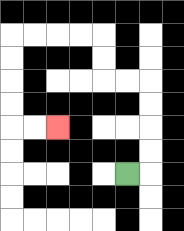{'start': '[5, 7]', 'end': '[2, 5]', 'path_directions': 'R,U,U,U,U,L,L,U,U,L,L,L,L,D,D,D,D,R,R', 'path_coordinates': '[[5, 7], [6, 7], [6, 6], [6, 5], [6, 4], [6, 3], [5, 3], [4, 3], [4, 2], [4, 1], [3, 1], [2, 1], [1, 1], [0, 1], [0, 2], [0, 3], [0, 4], [0, 5], [1, 5], [2, 5]]'}